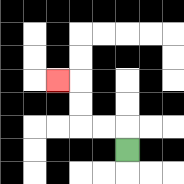{'start': '[5, 6]', 'end': '[2, 3]', 'path_directions': 'U,L,L,U,U,L', 'path_coordinates': '[[5, 6], [5, 5], [4, 5], [3, 5], [3, 4], [3, 3], [2, 3]]'}